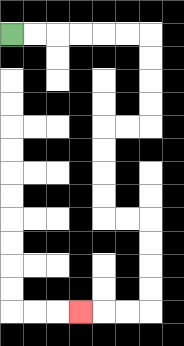{'start': '[0, 1]', 'end': '[3, 13]', 'path_directions': 'R,R,R,R,R,R,D,D,D,D,L,L,D,D,D,D,R,R,D,D,D,D,L,L,L', 'path_coordinates': '[[0, 1], [1, 1], [2, 1], [3, 1], [4, 1], [5, 1], [6, 1], [6, 2], [6, 3], [6, 4], [6, 5], [5, 5], [4, 5], [4, 6], [4, 7], [4, 8], [4, 9], [5, 9], [6, 9], [6, 10], [6, 11], [6, 12], [6, 13], [5, 13], [4, 13], [3, 13]]'}